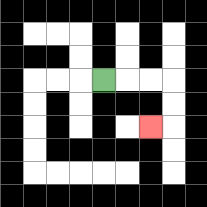{'start': '[4, 3]', 'end': '[6, 5]', 'path_directions': 'R,R,R,D,D,L', 'path_coordinates': '[[4, 3], [5, 3], [6, 3], [7, 3], [7, 4], [7, 5], [6, 5]]'}